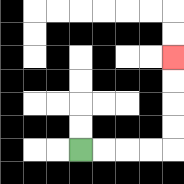{'start': '[3, 6]', 'end': '[7, 2]', 'path_directions': 'R,R,R,R,U,U,U,U', 'path_coordinates': '[[3, 6], [4, 6], [5, 6], [6, 6], [7, 6], [7, 5], [7, 4], [7, 3], [7, 2]]'}